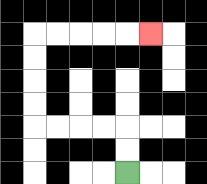{'start': '[5, 7]', 'end': '[6, 1]', 'path_directions': 'U,U,L,L,L,L,U,U,U,U,R,R,R,R,R', 'path_coordinates': '[[5, 7], [5, 6], [5, 5], [4, 5], [3, 5], [2, 5], [1, 5], [1, 4], [1, 3], [1, 2], [1, 1], [2, 1], [3, 1], [4, 1], [5, 1], [6, 1]]'}